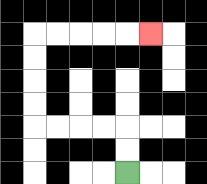{'start': '[5, 7]', 'end': '[6, 1]', 'path_directions': 'U,U,L,L,L,L,U,U,U,U,R,R,R,R,R', 'path_coordinates': '[[5, 7], [5, 6], [5, 5], [4, 5], [3, 5], [2, 5], [1, 5], [1, 4], [1, 3], [1, 2], [1, 1], [2, 1], [3, 1], [4, 1], [5, 1], [6, 1]]'}